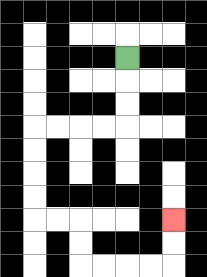{'start': '[5, 2]', 'end': '[7, 9]', 'path_directions': 'D,D,D,L,L,L,L,D,D,D,D,R,R,D,D,R,R,R,R,U,U', 'path_coordinates': '[[5, 2], [5, 3], [5, 4], [5, 5], [4, 5], [3, 5], [2, 5], [1, 5], [1, 6], [1, 7], [1, 8], [1, 9], [2, 9], [3, 9], [3, 10], [3, 11], [4, 11], [5, 11], [6, 11], [7, 11], [7, 10], [7, 9]]'}